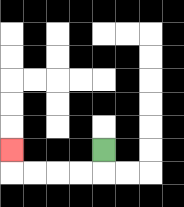{'start': '[4, 6]', 'end': '[0, 6]', 'path_directions': 'D,L,L,L,L,U', 'path_coordinates': '[[4, 6], [4, 7], [3, 7], [2, 7], [1, 7], [0, 7], [0, 6]]'}